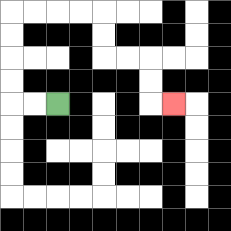{'start': '[2, 4]', 'end': '[7, 4]', 'path_directions': 'L,L,U,U,U,U,R,R,R,R,D,D,R,R,D,D,R', 'path_coordinates': '[[2, 4], [1, 4], [0, 4], [0, 3], [0, 2], [0, 1], [0, 0], [1, 0], [2, 0], [3, 0], [4, 0], [4, 1], [4, 2], [5, 2], [6, 2], [6, 3], [6, 4], [7, 4]]'}